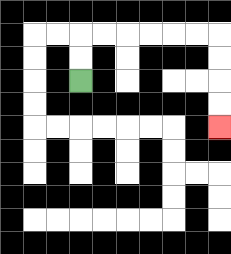{'start': '[3, 3]', 'end': '[9, 5]', 'path_directions': 'U,U,R,R,R,R,R,R,D,D,D,D', 'path_coordinates': '[[3, 3], [3, 2], [3, 1], [4, 1], [5, 1], [6, 1], [7, 1], [8, 1], [9, 1], [9, 2], [9, 3], [9, 4], [9, 5]]'}